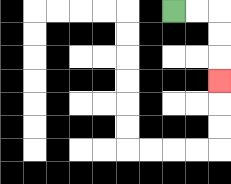{'start': '[7, 0]', 'end': '[9, 3]', 'path_directions': 'R,R,D,D,D', 'path_coordinates': '[[7, 0], [8, 0], [9, 0], [9, 1], [9, 2], [9, 3]]'}